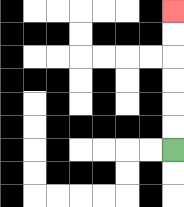{'start': '[7, 6]', 'end': '[7, 0]', 'path_directions': 'U,U,U,U,U,U', 'path_coordinates': '[[7, 6], [7, 5], [7, 4], [7, 3], [7, 2], [7, 1], [7, 0]]'}